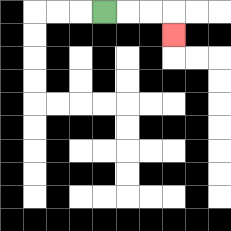{'start': '[4, 0]', 'end': '[7, 1]', 'path_directions': 'R,R,R,D', 'path_coordinates': '[[4, 0], [5, 0], [6, 0], [7, 0], [7, 1]]'}